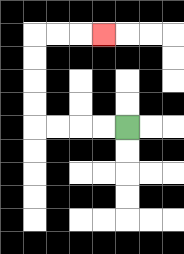{'start': '[5, 5]', 'end': '[4, 1]', 'path_directions': 'L,L,L,L,U,U,U,U,R,R,R', 'path_coordinates': '[[5, 5], [4, 5], [3, 5], [2, 5], [1, 5], [1, 4], [1, 3], [1, 2], [1, 1], [2, 1], [3, 1], [4, 1]]'}